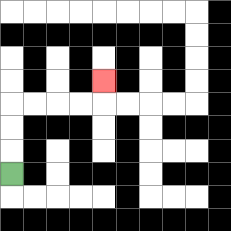{'start': '[0, 7]', 'end': '[4, 3]', 'path_directions': 'U,U,U,R,R,R,R,U', 'path_coordinates': '[[0, 7], [0, 6], [0, 5], [0, 4], [1, 4], [2, 4], [3, 4], [4, 4], [4, 3]]'}